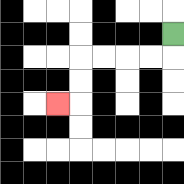{'start': '[7, 1]', 'end': '[2, 4]', 'path_directions': 'D,L,L,L,L,D,D,L', 'path_coordinates': '[[7, 1], [7, 2], [6, 2], [5, 2], [4, 2], [3, 2], [3, 3], [3, 4], [2, 4]]'}